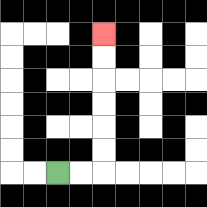{'start': '[2, 7]', 'end': '[4, 1]', 'path_directions': 'R,R,U,U,U,U,U,U', 'path_coordinates': '[[2, 7], [3, 7], [4, 7], [4, 6], [4, 5], [4, 4], [4, 3], [4, 2], [4, 1]]'}